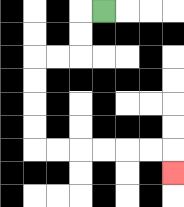{'start': '[4, 0]', 'end': '[7, 7]', 'path_directions': 'L,D,D,L,L,D,D,D,D,R,R,R,R,R,R,D', 'path_coordinates': '[[4, 0], [3, 0], [3, 1], [3, 2], [2, 2], [1, 2], [1, 3], [1, 4], [1, 5], [1, 6], [2, 6], [3, 6], [4, 6], [5, 6], [6, 6], [7, 6], [7, 7]]'}